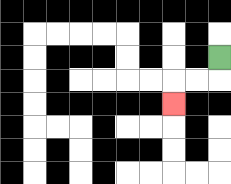{'start': '[9, 2]', 'end': '[7, 4]', 'path_directions': 'D,L,L,D', 'path_coordinates': '[[9, 2], [9, 3], [8, 3], [7, 3], [7, 4]]'}